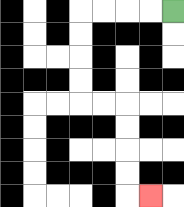{'start': '[7, 0]', 'end': '[6, 8]', 'path_directions': 'L,L,L,L,D,D,D,D,R,R,D,D,D,D,R', 'path_coordinates': '[[7, 0], [6, 0], [5, 0], [4, 0], [3, 0], [3, 1], [3, 2], [3, 3], [3, 4], [4, 4], [5, 4], [5, 5], [5, 6], [5, 7], [5, 8], [6, 8]]'}